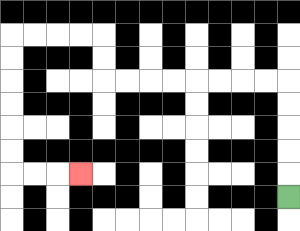{'start': '[12, 8]', 'end': '[3, 7]', 'path_directions': 'U,U,U,U,U,L,L,L,L,L,L,L,L,U,U,L,L,L,L,D,D,D,D,D,D,R,R,R', 'path_coordinates': '[[12, 8], [12, 7], [12, 6], [12, 5], [12, 4], [12, 3], [11, 3], [10, 3], [9, 3], [8, 3], [7, 3], [6, 3], [5, 3], [4, 3], [4, 2], [4, 1], [3, 1], [2, 1], [1, 1], [0, 1], [0, 2], [0, 3], [0, 4], [0, 5], [0, 6], [0, 7], [1, 7], [2, 7], [3, 7]]'}